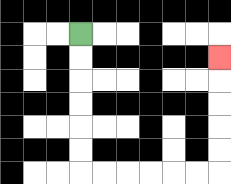{'start': '[3, 1]', 'end': '[9, 2]', 'path_directions': 'D,D,D,D,D,D,R,R,R,R,R,R,U,U,U,U,U', 'path_coordinates': '[[3, 1], [3, 2], [3, 3], [3, 4], [3, 5], [3, 6], [3, 7], [4, 7], [5, 7], [6, 7], [7, 7], [8, 7], [9, 7], [9, 6], [9, 5], [9, 4], [9, 3], [9, 2]]'}